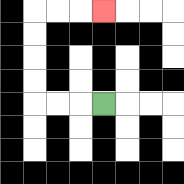{'start': '[4, 4]', 'end': '[4, 0]', 'path_directions': 'L,L,L,U,U,U,U,R,R,R', 'path_coordinates': '[[4, 4], [3, 4], [2, 4], [1, 4], [1, 3], [1, 2], [1, 1], [1, 0], [2, 0], [3, 0], [4, 0]]'}